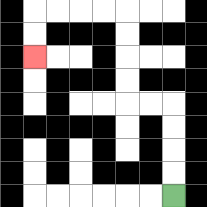{'start': '[7, 8]', 'end': '[1, 2]', 'path_directions': 'U,U,U,U,L,L,U,U,U,U,L,L,L,L,D,D', 'path_coordinates': '[[7, 8], [7, 7], [7, 6], [7, 5], [7, 4], [6, 4], [5, 4], [5, 3], [5, 2], [5, 1], [5, 0], [4, 0], [3, 0], [2, 0], [1, 0], [1, 1], [1, 2]]'}